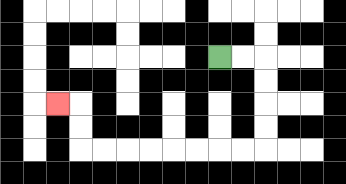{'start': '[9, 2]', 'end': '[2, 4]', 'path_directions': 'R,R,D,D,D,D,L,L,L,L,L,L,L,L,U,U,L', 'path_coordinates': '[[9, 2], [10, 2], [11, 2], [11, 3], [11, 4], [11, 5], [11, 6], [10, 6], [9, 6], [8, 6], [7, 6], [6, 6], [5, 6], [4, 6], [3, 6], [3, 5], [3, 4], [2, 4]]'}